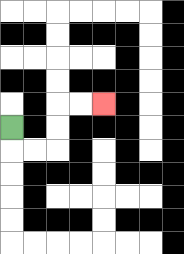{'start': '[0, 5]', 'end': '[4, 4]', 'path_directions': 'D,R,R,U,U,R,R', 'path_coordinates': '[[0, 5], [0, 6], [1, 6], [2, 6], [2, 5], [2, 4], [3, 4], [4, 4]]'}